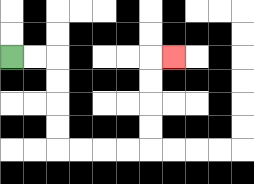{'start': '[0, 2]', 'end': '[7, 2]', 'path_directions': 'R,R,D,D,D,D,R,R,R,R,U,U,U,U,R', 'path_coordinates': '[[0, 2], [1, 2], [2, 2], [2, 3], [2, 4], [2, 5], [2, 6], [3, 6], [4, 6], [5, 6], [6, 6], [6, 5], [6, 4], [6, 3], [6, 2], [7, 2]]'}